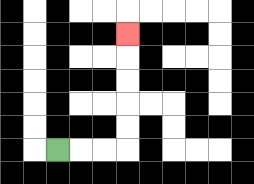{'start': '[2, 6]', 'end': '[5, 1]', 'path_directions': 'R,R,R,U,U,U,U,U', 'path_coordinates': '[[2, 6], [3, 6], [4, 6], [5, 6], [5, 5], [5, 4], [5, 3], [5, 2], [5, 1]]'}